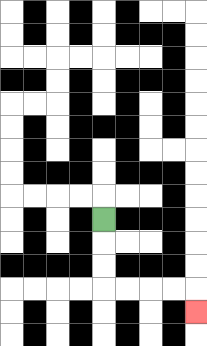{'start': '[4, 9]', 'end': '[8, 13]', 'path_directions': 'D,D,D,R,R,R,R,D', 'path_coordinates': '[[4, 9], [4, 10], [4, 11], [4, 12], [5, 12], [6, 12], [7, 12], [8, 12], [8, 13]]'}